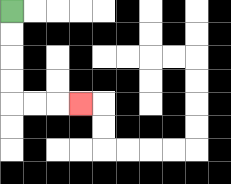{'start': '[0, 0]', 'end': '[3, 4]', 'path_directions': 'D,D,D,D,R,R,R', 'path_coordinates': '[[0, 0], [0, 1], [0, 2], [0, 3], [0, 4], [1, 4], [2, 4], [3, 4]]'}